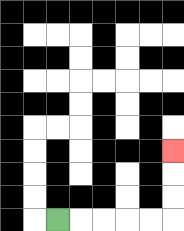{'start': '[2, 9]', 'end': '[7, 6]', 'path_directions': 'R,R,R,R,R,U,U,U', 'path_coordinates': '[[2, 9], [3, 9], [4, 9], [5, 9], [6, 9], [7, 9], [7, 8], [7, 7], [7, 6]]'}